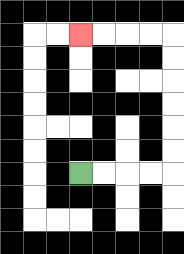{'start': '[3, 7]', 'end': '[3, 1]', 'path_directions': 'R,R,R,R,U,U,U,U,U,U,L,L,L,L', 'path_coordinates': '[[3, 7], [4, 7], [5, 7], [6, 7], [7, 7], [7, 6], [7, 5], [7, 4], [7, 3], [7, 2], [7, 1], [6, 1], [5, 1], [4, 1], [3, 1]]'}